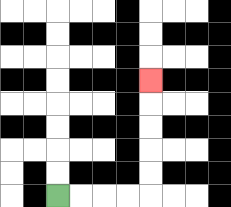{'start': '[2, 8]', 'end': '[6, 3]', 'path_directions': 'R,R,R,R,U,U,U,U,U', 'path_coordinates': '[[2, 8], [3, 8], [4, 8], [5, 8], [6, 8], [6, 7], [6, 6], [6, 5], [6, 4], [6, 3]]'}